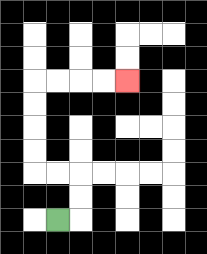{'start': '[2, 9]', 'end': '[5, 3]', 'path_directions': 'R,U,U,L,L,U,U,U,U,R,R,R,R', 'path_coordinates': '[[2, 9], [3, 9], [3, 8], [3, 7], [2, 7], [1, 7], [1, 6], [1, 5], [1, 4], [1, 3], [2, 3], [3, 3], [4, 3], [5, 3]]'}